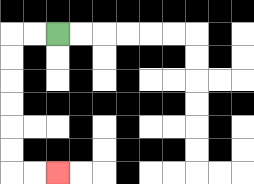{'start': '[2, 1]', 'end': '[2, 7]', 'path_directions': 'L,L,D,D,D,D,D,D,R,R', 'path_coordinates': '[[2, 1], [1, 1], [0, 1], [0, 2], [0, 3], [0, 4], [0, 5], [0, 6], [0, 7], [1, 7], [2, 7]]'}